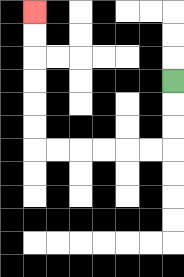{'start': '[7, 3]', 'end': '[1, 0]', 'path_directions': 'D,D,D,L,L,L,L,L,L,U,U,U,U,U,U', 'path_coordinates': '[[7, 3], [7, 4], [7, 5], [7, 6], [6, 6], [5, 6], [4, 6], [3, 6], [2, 6], [1, 6], [1, 5], [1, 4], [1, 3], [1, 2], [1, 1], [1, 0]]'}